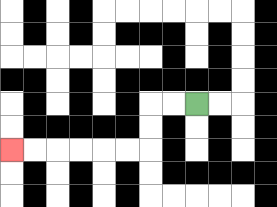{'start': '[8, 4]', 'end': '[0, 6]', 'path_directions': 'L,L,D,D,L,L,L,L,L,L', 'path_coordinates': '[[8, 4], [7, 4], [6, 4], [6, 5], [6, 6], [5, 6], [4, 6], [3, 6], [2, 6], [1, 6], [0, 6]]'}